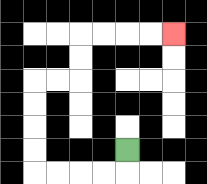{'start': '[5, 6]', 'end': '[7, 1]', 'path_directions': 'D,L,L,L,L,U,U,U,U,R,R,U,U,R,R,R,R', 'path_coordinates': '[[5, 6], [5, 7], [4, 7], [3, 7], [2, 7], [1, 7], [1, 6], [1, 5], [1, 4], [1, 3], [2, 3], [3, 3], [3, 2], [3, 1], [4, 1], [5, 1], [6, 1], [7, 1]]'}